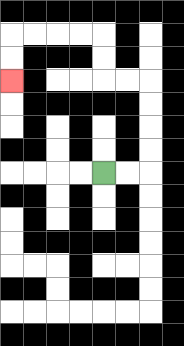{'start': '[4, 7]', 'end': '[0, 3]', 'path_directions': 'R,R,U,U,U,U,L,L,U,U,L,L,L,L,D,D', 'path_coordinates': '[[4, 7], [5, 7], [6, 7], [6, 6], [6, 5], [6, 4], [6, 3], [5, 3], [4, 3], [4, 2], [4, 1], [3, 1], [2, 1], [1, 1], [0, 1], [0, 2], [0, 3]]'}